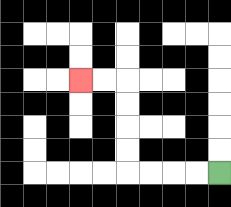{'start': '[9, 7]', 'end': '[3, 3]', 'path_directions': 'L,L,L,L,U,U,U,U,L,L', 'path_coordinates': '[[9, 7], [8, 7], [7, 7], [6, 7], [5, 7], [5, 6], [5, 5], [5, 4], [5, 3], [4, 3], [3, 3]]'}